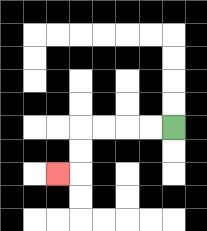{'start': '[7, 5]', 'end': '[2, 7]', 'path_directions': 'L,L,L,L,D,D,L', 'path_coordinates': '[[7, 5], [6, 5], [5, 5], [4, 5], [3, 5], [3, 6], [3, 7], [2, 7]]'}